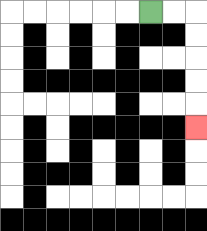{'start': '[6, 0]', 'end': '[8, 5]', 'path_directions': 'R,R,D,D,D,D,D', 'path_coordinates': '[[6, 0], [7, 0], [8, 0], [8, 1], [8, 2], [8, 3], [8, 4], [8, 5]]'}